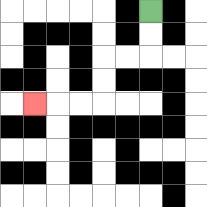{'start': '[6, 0]', 'end': '[1, 4]', 'path_directions': 'D,D,L,L,D,D,L,L,L', 'path_coordinates': '[[6, 0], [6, 1], [6, 2], [5, 2], [4, 2], [4, 3], [4, 4], [3, 4], [2, 4], [1, 4]]'}